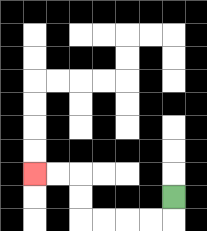{'start': '[7, 8]', 'end': '[1, 7]', 'path_directions': 'D,L,L,L,L,U,U,L,L', 'path_coordinates': '[[7, 8], [7, 9], [6, 9], [5, 9], [4, 9], [3, 9], [3, 8], [3, 7], [2, 7], [1, 7]]'}